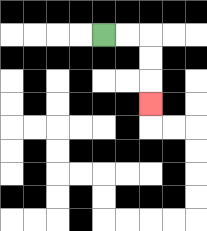{'start': '[4, 1]', 'end': '[6, 4]', 'path_directions': 'R,R,D,D,D', 'path_coordinates': '[[4, 1], [5, 1], [6, 1], [6, 2], [6, 3], [6, 4]]'}